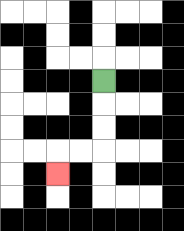{'start': '[4, 3]', 'end': '[2, 7]', 'path_directions': 'D,D,D,L,L,D', 'path_coordinates': '[[4, 3], [4, 4], [4, 5], [4, 6], [3, 6], [2, 6], [2, 7]]'}